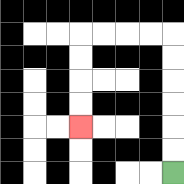{'start': '[7, 7]', 'end': '[3, 5]', 'path_directions': 'U,U,U,U,U,U,L,L,L,L,D,D,D,D', 'path_coordinates': '[[7, 7], [7, 6], [7, 5], [7, 4], [7, 3], [7, 2], [7, 1], [6, 1], [5, 1], [4, 1], [3, 1], [3, 2], [3, 3], [3, 4], [3, 5]]'}